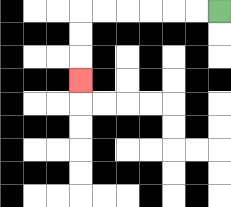{'start': '[9, 0]', 'end': '[3, 3]', 'path_directions': 'L,L,L,L,L,L,D,D,D', 'path_coordinates': '[[9, 0], [8, 0], [7, 0], [6, 0], [5, 0], [4, 0], [3, 0], [3, 1], [3, 2], [3, 3]]'}